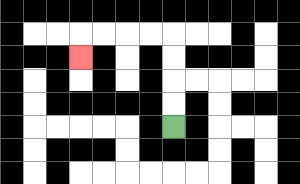{'start': '[7, 5]', 'end': '[3, 2]', 'path_directions': 'U,U,U,U,L,L,L,L,D', 'path_coordinates': '[[7, 5], [7, 4], [7, 3], [7, 2], [7, 1], [6, 1], [5, 1], [4, 1], [3, 1], [3, 2]]'}